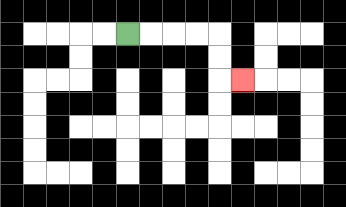{'start': '[5, 1]', 'end': '[10, 3]', 'path_directions': 'R,R,R,R,D,D,R', 'path_coordinates': '[[5, 1], [6, 1], [7, 1], [8, 1], [9, 1], [9, 2], [9, 3], [10, 3]]'}